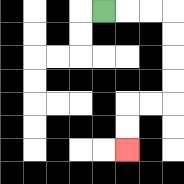{'start': '[4, 0]', 'end': '[5, 6]', 'path_directions': 'R,R,R,D,D,D,D,L,L,D,D', 'path_coordinates': '[[4, 0], [5, 0], [6, 0], [7, 0], [7, 1], [7, 2], [7, 3], [7, 4], [6, 4], [5, 4], [5, 5], [5, 6]]'}